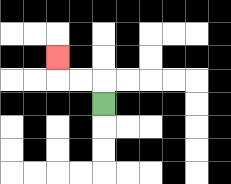{'start': '[4, 4]', 'end': '[2, 2]', 'path_directions': 'U,L,L,U', 'path_coordinates': '[[4, 4], [4, 3], [3, 3], [2, 3], [2, 2]]'}